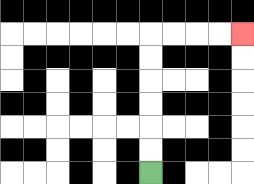{'start': '[6, 7]', 'end': '[10, 1]', 'path_directions': 'U,U,U,U,U,U,R,R,R,R', 'path_coordinates': '[[6, 7], [6, 6], [6, 5], [6, 4], [6, 3], [6, 2], [6, 1], [7, 1], [8, 1], [9, 1], [10, 1]]'}